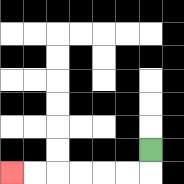{'start': '[6, 6]', 'end': '[0, 7]', 'path_directions': 'D,L,L,L,L,L,L', 'path_coordinates': '[[6, 6], [6, 7], [5, 7], [4, 7], [3, 7], [2, 7], [1, 7], [0, 7]]'}